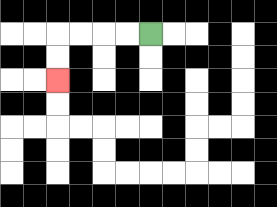{'start': '[6, 1]', 'end': '[2, 3]', 'path_directions': 'L,L,L,L,D,D', 'path_coordinates': '[[6, 1], [5, 1], [4, 1], [3, 1], [2, 1], [2, 2], [2, 3]]'}